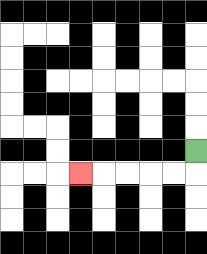{'start': '[8, 6]', 'end': '[3, 7]', 'path_directions': 'D,L,L,L,L,L', 'path_coordinates': '[[8, 6], [8, 7], [7, 7], [6, 7], [5, 7], [4, 7], [3, 7]]'}